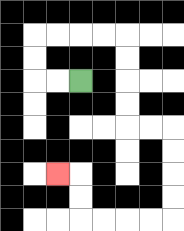{'start': '[3, 3]', 'end': '[2, 7]', 'path_directions': 'L,L,U,U,R,R,R,R,D,D,D,D,R,R,D,D,D,D,L,L,L,L,U,U,L', 'path_coordinates': '[[3, 3], [2, 3], [1, 3], [1, 2], [1, 1], [2, 1], [3, 1], [4, 1], [5, 1], [5, 2], [5, 3], [5, 4], [5, 5], [6, 5], [7, 5], [7, 6], [7, 7], [7, 8], [7, 9], [6, 9], [5, 9], [4, 9], [3, 9], [3, 8], [3, 7], [2, 7]]'}